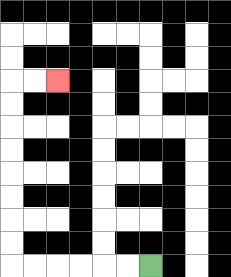{'start': '[6, 11]', 'end': '[2, 3]', 'path_directions': 'L,L,L,L,L,L,U,U,U,U,U,U,U,U,R,R', 'path_coordinates': '[[6, 11], [5, 11], [4, 11], [3, 11], [2, 11], [1, 11], [0, 11], [0, 10], [0, 9], [0, 8], [0, 7], [0, 6], [0, 5], [0, 4], [0, 3], [1, 3], [2, 3]]'}